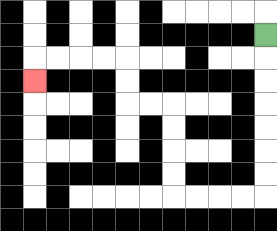{'start': '[11, 1]', 'end': '[1, 3]', 'path_directions': 'D,D,D,D,D,D,D,L,L,L,L,U,U,U,U,L,L,U,U,L,L,L,L,D', 'path_coordinates': '[[11, 1], [11, 2], [11, 3], [11, 4], [11, 5], [11, 6], [11, 7], [11, 8], [10, 8], [9, 8], [8, 8], [7, 8], [7, 7], [7, 6], [7, 5], [7, 4], [6, 4], [5, 4], [5, 3], [5, 2], [4, 2], [3, 2], [2, 2], [1, 2], [1, 3]]'}